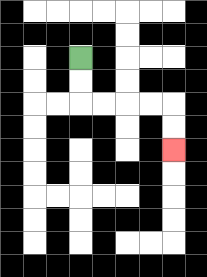{'start': '[3, 2]', 'end': '[7, 6]', 'path_directions': 'D,D,R,R,R,R,D,D', 'path_coordinates': '[[3, 2], [3, 3], [3, 4], [4, 4], [5, 4], [6, 4], [7, 4], [7, 5], [7, 6]]'}